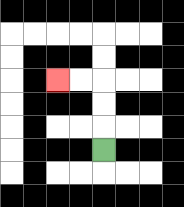{'start': '[4, 6]', 'end': '[2, 3]', 'path_directions': 'U,U,U,L,L', 'path_coordinates': '[[4, 6], [4, 5], [4, 4], [4, 3], [3, 3], [2, 3]]'}